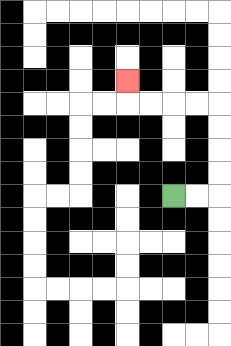{'start': '[7, 8]', 'end': '[5, 3]', 'path_directions': 'R,R,U,U,U,U,L,L,L,L,U', 'path_coordinates': '[[7, 8], [8, 8], [9, 8], [9, 7], [9, 6], [9, 5], [9, 4], [8, 4], [7, 4], [6, 4], [5, 4], [5, 3]]'}